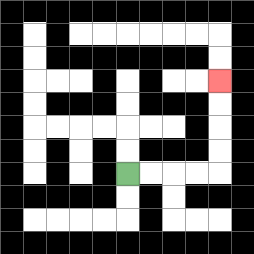{'start': '[5, 7]', 'end': '[9, 3]', 'path_directions': 'R,R,R,R,U,U,U,U', 'path_coordinates': '[[5, 7], [6, 7], [7, 7], [8, 7], [9, 7], [9, 6], [9, 5], [9, 4], [9, 3]]'}